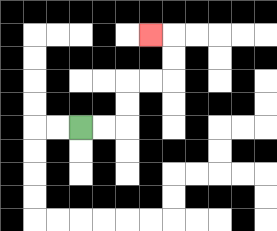{'start': '[3, 5]', 'end': '[6, 1]', 'path_directions': 'R,R,U,U,R,R,U,U,L', 'path_coordinates': '[[3, 5], [4, 5], [5, 5], [5, 4], [5, 3], [6, 3], [7, 3], [7, 2], [7, 1], [6, 1]]'}